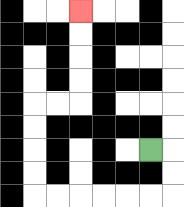{'start': '[6, 6]', 'end': '[3, 0]', 'path_directions': 'R,D,D,L,L,L,L,L,L,U,U,U,U,R,R,U,U,U,U', 'path_coordinates': '[[6, 6], [7, 6], [7, 7], [7, 8], [6, 8], [5, 8], [4, 8], [3, 8], [2, 8], [1, 8], [1, 7], [1, 6], [1, 5], [1, 4], [2, 4], [3, 4], [3, 3], [3, 2], [3, 1], [3, 0]]'}